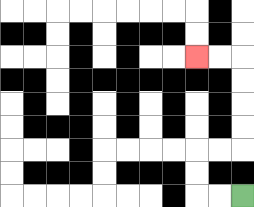{'start': '[10, 8]', 'end': '[8, 2]', 'path_directions': 'L,L,U,U,R,R,U,U,U,U,L,L', 'path_coordinates': '[[10, 8], [9, 8], [8, 8], [8, 7], [8, 6], [9, 6], [10, 6], [10, 5], [10, 4], [10, 3], [10, 2], [9, 2], [8, 2]]'}